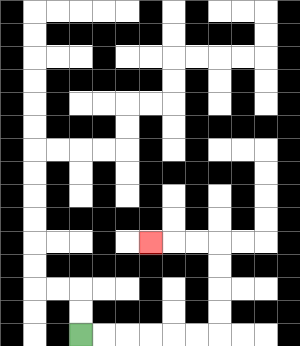{'start': '[3, 14]', 'end': '[6, 10]', 'path_directions': 'R,R,R,R,R,R,U,U,U,U,L,L,L', 'path_coordinates': '[[3, 14], [4, 14], [5, 14], [6, 14], [7, 14], [8, 14], [9, 14], [9, 13], [9, 12], [9, 11], [9, 10], [8, 10], [7, 10], [6, 10]]'}